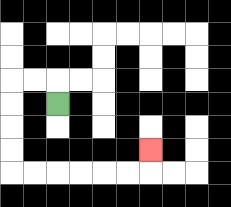{'start': '[2, 4]', 'end': '[6, 6]', 'path_directions': 'U,L,L,D,D,D,D,R,R,R,R,R,R,U', 'path_coordinates': '[[2, 4], [2, 3], [1, 3], [0, 3], [0, 4], [0, 5], [0, 6], [0, 7], [1, 7], [2, 7], [3, 7], [4, 7], [5, 7], [6, 7], [6, 6]]'}